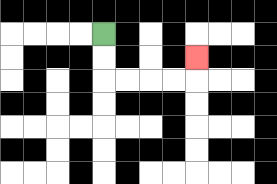{'start': '[4, 1]', 'end': '[8, 2]', 'path_directions': 'D,D,R,R,R,R,U', 'path_coordinates': '[[4, 1], [4, 2], [4, 3], [5, 3], [6, 3], [7, 3], [8, 3], [8, 2]]'}